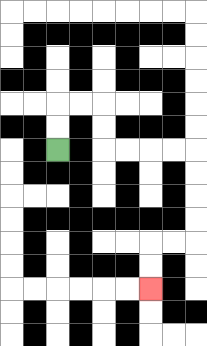{'start': '[2, 6]', 'end': '[6, 12]', 'path_directions': 'U,U,R,R,D,D,R,R,R,R,D,D,D,D,L,L,D,D', 'path_coordinates': '[[2, 6], [2, 5], [2, 4], [3, 4], [4, 4], [4, 5], [4, 6], [5, 6], [6, 6], [7, 6], [8, 6], [8, 7], [8, 8], [8, 9], [8, 10], [7, 10], [6, 10], [6, 11], [6, 12]]'}